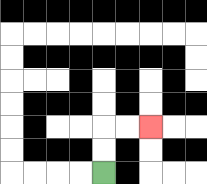{'start': '[4, 7]', 'end': '[6, 5]', 'path_directions': 'U,U,R,R', 'path_coordinates': '[[4, 7], [4, 6], [4, 5], [5, 5], [6, 5]]'}